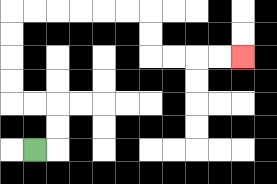{'start': '[1, 6]', 'end': '[10, 2]', 'path_directions': 'R,U,U,L,L,U,U,U,U,R,R,R,R,R,R,D,D,R,R,R,R', 'path_coordinates': '[[1, 6], [2, 6], [2, 5], [2, 4], [1, 4], [0, 4], [0, 3], [0, 2], [0, 1], [0, 0], [1, 0], [2, 0], [3, 0], [4, 0], [5, 0], [6, 0], [6, 1], [6, 2], [7, 2], [8, 2], [9, 2], [10, 2]]'}